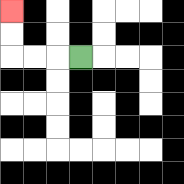{'start': '[3, 2]', 'end': '[0, 0]', 'path_directions': 'L,L,L,U,U', 'path_coordinates': '[[3, 2], [2, 2], [1, 2], [0, 2], [0, 1], [0, 0]]'}